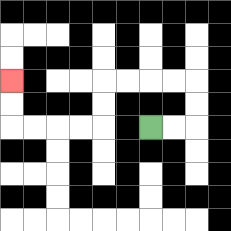{'start': '[6, 5]', 'end': '[0, 3]', 'path_directions': 'R,R,U,U,L,L,L,L,D,D,L,L,L,L,U,U', 'path_coordinates': '[[6, 5], [7, 5], [8, 5], [8, 4], [8, 3], [7, 3], [6, 3], [5, 3], [4, 3], [4, 4], [4, 5], [3, 5], [2, 5], [1, 5], [0, 5], [0, 4], [0, 3]]'}